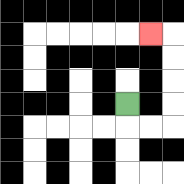{'start': '[5, 4]', 'end': '[6, 1]', 'path_directions': 'D,R,R,U,U,U,U,L', 'path_coordinates': '[[5, 4], [5, 5], [6, 5], [7, 5], [7, 4], [7, 3], [7, 2], [7, 1], [6, 1]]'}